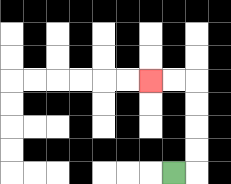{'start': '[7, 7]', 'end': '[6, 3]', 'path_directions': 'R,U,U,U,U,L,L', 'path_coordinates': '[[7, 7], [8, 7], [8, 6], [8, 5], [8, 4], [8, 3], [7, 3], [6, 3]]'}